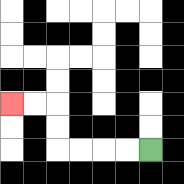{'start': '[6, 6]', 'end': '[0, 4]', 'path_directions': 'L,L,L,L,U,U,L,L', 'path_coordinates': '[[6, 6], [5, 6], [4, 6], [3, 6], [2, 6], [2, 5], [2, 4], [1, 4], [0, 4]]'}